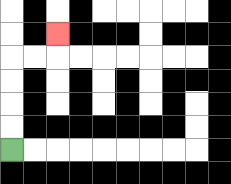{'start': '[0, 6]', 'end': '[2, 1]', 'path_directions': 'U,U,U,U,R,R,U', 'path_coordinates': '[[0, 6], [0, 5], [0, 4], [0, 3], [0, 2], [1, 2], [2, 2], [2, 1]]'}